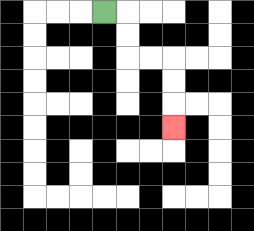{'start': '[4, 0]', 'end': '[7, 5]', 'path_directions': 'R,D,D,R,R,D,D,D', 'path_coordinates': '[[4, 0], [5, 0], [5, 1], [5, 2], [6, 2], [7, 2], [7, 3], [7, 4], [7, 5]]'}